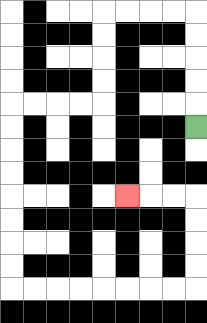{'start': '[8, 5]', 'end': '[5, 8]', 'path_directions': 'U,U,U,U,U,L,L,L,L,D,D,D,D,L,L,L,L,D,D,D,D,D,D,D,D,R,R,R,R,R,R,R,R,U,U,U,U,L,L,L', 'path_coordinates': '[[8, 5], [8, 4], [8, 3], [8, 2], [8, 1], [8, 0], [7, 0], [6, 0], [5, 0], [4, 0], [4, 1], [4, 2], [4, 3], [4, 4], [3, 4], [2, 4], [1, 4], [0, 4], [0, 5], [0, 6], [0, 7], [0, 8], [0, 9], [0, 10], [0, 11], [0, 12], [1, 12], [2, 12], [3, 12], [4, 12], [5, 12], [6, 12], [7, 12], [8, 12], [8, 11], [8, 10], [8, 9], [8, 8], [7, 8], [6, 8], [5, 8]]'}